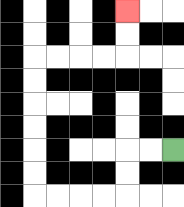{'start': '[7, 6]', 'end': '[5, 0]', 'path_directions': 'L,L,D,D,L,L,L,L,U,U,U,U,U,U,R,R,R,R,U,U', 'path_coordinates': '[[7, 6], [6, 6], [5, 6], [5, 7], [5, 8], [4, 8], [3, 8], [2, 8], [1, 8], [1, 7], [1, 6], [1, 5], [1, 4], [1, 3], [1, 2], [2, 2], [3, 2], [4, 2], [5, 2], [5, 1], [5, 0]]'}